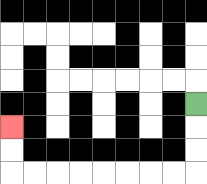{'start': '[8, 4]', 'end': '[0, 5]', 'path_directions': 'D,D,D,L,L,L,L,L,L,L,L,U,U', 'path_coordinates': '[[8, 4], [8, 5], [8, 6], [8, 7], [7, 7], [6, 7], [5, 7], [4, 7], [3, 7], [2, 7], [1, 7], [0, 7], [0, 6], [0, 5]]'}